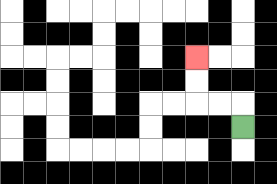{'start': '[10, 5]', 'end': '[8, 2]', 'path_directions': 'U,L,L,U,U', 'path_coordinates': '[[10, 5], [10, 4], [9, 4], [8, 4], [8, 3], [8, 2]]'}